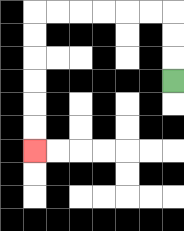{'start': '[7, 3]', 'end': '[1, 6]', 'path_directions': 'U,U,U,L,L,L,L,L,L,D,D,D,D,D,D', 'path_coordinates': '[[7, 3], [7, 2], [7, 1], [7, 0], [6, 0], [5, 0], [4, 0], [3, 0], [2, 0], [1, 0], [1, 1], [1, 2], [1, 3], [1, 4], [1, 5], [1, 6]]'}